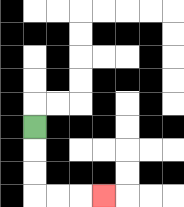{'start': '[1, 5]', 'end': '[4, 8]', 'path_directions': 'D,D,D,R,R,R', 'path_coordinates': '[[1, 5], [1, 6], [1, 7], [1, 8], [2, 8], [3, 8], [4, 8]]'}